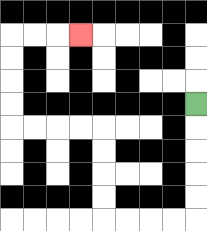{'start': '[8, 4]', 'end': '[3, 1]', 'path_directions': 'D,D,D,D,D,L,L,L,L,U,U,U,U,L,L,L,L,U,U,U,U,R,R,R', 'path_coordinates': '[[8, 4], [8, 5], [8, 6], [8, 7], [8, 8], [8, 9], [7, 9], [6, 9], [5, 9], [4, 9], [4, 8], [4, 7], [4, 6], [4, 5], [3, 5], [2, 5], [1, 5], [0, 5], [0, 4], [0, 3], [0, 2], [0, 1], [1, 1], [2, 1], [3, 1]]'}